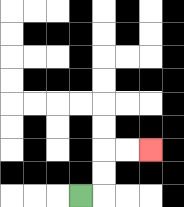{'start': '[3, 8]', 'end': '[6, 6]', 'path_directions': 'R,U,U,R,R', 'path_coordinates': '[[3, 8], [4, 8], [4, 7], [4, 6], [5, 6], [6, 6]]'}